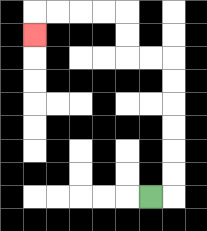{'start': '[6, 8]', 'end': '[1, 1]', 'path_directions': 'R,U,U,U,U,U,U,L,L,U,U,L,L,L,L,D', 'path_coordinates': '[[6, 8], [7, 8], [7, 7], [7, 6], [7, 5], [7, 4], [7, 3], [7, 2], [6, 2], [5, 2], [5, 1], [5, 0], [4, 0], [3, 0], [2, 0], [1, 0], [1, 1]]'}